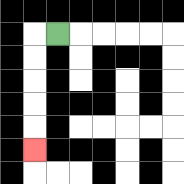{'start': '[2, 1]', 'end': '[1, 6]', 'path_directions': 'L,D,D,D,D,D', 'path_coordinates': '[[2, 1], [1, 1], [1, 2], [1, 3], [1, 4], [1, 5], [1, 6]]'}